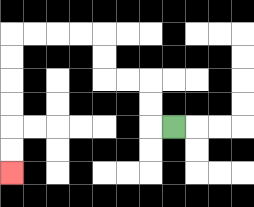{'start': '[7, 5]', 'end': '[0, 7]', 'path_directions': 'L,U,U,L,L,U,U,L,L,L,L,D,D,D,D,D,D', 'path_coordinates': '[[7, 5], [6, 5], [6, 4], [6, 3], [5, 3], [4, 3], [4, 2], [4, 1], [3, 1], [2, 1], [1, 1], [0, 1], [0, 2], [0, 3], [0, 4], [0, 5], [0, 6], [0, 7]]'}